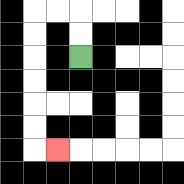{'start': '[3, 2]', 'end': '[2, 6]', 'path_directions': 'U,U,L,L,D,D,D,D,D,D,R', 'path_coordinates': '[[3, 2], [3, 1], [3, 0], [2, 0], [1, 0], [1, 1], [1, 2], [1, 3], [1, 4], [1, 5], [1, 6], [2, 6]]'}